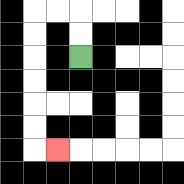{'start': '[3, 2]', 'end': '[2, 6]', 'path_directions': 'U,U,L,L,D,D,D,D,D,D,R', 'path_coordinates': '[[3, 2], [3, 1], [3, 0], [2, 0], [1, 0], [1, 1], [1, 2], [1, 3], [1, 4], [1, 5], [1, 6], [2, 6]]'}